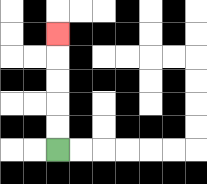{'start': '[2, 6]', 'end': '[2, 1]', 'path_directions': 'U,U,U,U,U', 'path_coordinates': '[[2, 6], [2, 5], [2, 4], [2, 3], [2, 2], [2, 1]]'}